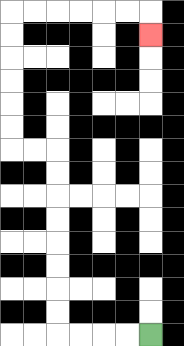{'start': '[6, 14]', 'end': '[6, 1]', 'path_directions': 'L,L,L,L,U,U,U,U,U,U,U,U,L,L,U,U,U,U,U,U,R,R,R,R,R,R,D', 'path_coordinates': '[[6, 14], [5, 14], [4, 14], [3, 14], [2, 14], [2, 13], [2, 12], [2, 11], [2, 10], [2, 9], [2, 8], [2, 7], [2, 6], [1, 6], [0, 6], [0, 5], [0, 4], [0, 3], [0, 2], [0, 1], [0, 0], [1, 0], [2, 0], [3, 0], [4, 0], [5, 0], [6, 0], [6, 1]]'}